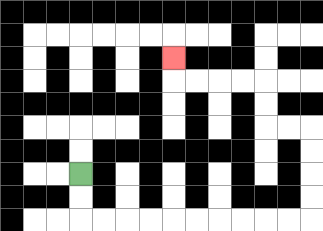{'start': '[3, 7]', 'end': '[7, 2]', 'path_directions': 'D,D,R,R,R,R,R,R,R,R,R,R,U,U,U,U,L,L,U,U,L,L,L,L,U', 'path_coordinates': '[[3, 7], [3, 8], [3, 9], [4, 9], [5, 9], [6, 9], [7, 9], [8, 9], [9, 9], [10, 9], [11, 9], [12, 9], [13, 9], [13, 8], [13, 7], [13, 6], [13, 5], [12, 5], [11, 5], [11, 4], [11, 3], [10, 3], [9, 3], [8, 3], [7, 3], [7, 2]]'}